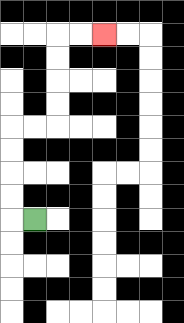{'start': '[1, 9]', 'end': '[4, 1]', 'path_directions': 'L,U,U,U,U,R,R,U,U,U,U,R,R', 'path_coordinates': '[[1, 9], [0, 9], [0, 8], [0, 7], [0, 6], [0, 5], [1, 5], [2, 5], [2, 4], [2, 3], [2, 2], [2, 1], [3, 1], [4, 1]]'}